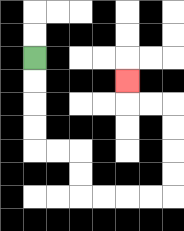{'start': '[1, 2]', 'end': '[5, 3]', 'path_directions': 'D,D,D,D,R,R,D,D,R,R,R,R,U,U,U,U,L,L,U', 'path_coordinates': '[[1, 2], [1, 3], [1, 4], [1, 5], [1, 6], [2, 6], [3, 6], [3, 7], [3, 8], [4, 8], [5, 8], [6, 8], [7, 8], [7, 7], [7, 6], [7, 5], [7, 4], [6, 4], [5, 4], [5, 3]]'}